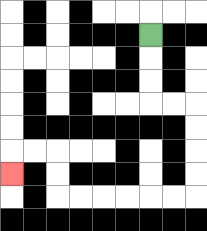{'start': '[6, 1]', 'end': '[0, 7]', 'path_directions': 'D,D,D,R,R,D,D,D,D,L,L,L,L,L,L,U,U,L,L,D', 'path_coordinates': '[[6, 1], [6, 2], [6, 3], [6, 4], [7, 4], [8, 4], [8, 5], [8, 6], [8, 7], [8, 8], [7, 8], [6, 8], [5, 8], [4, 8], [3, 8], [2, 8], [2, 7], [2, 6], [1, 6], [0, 6], [0, 7]]'}